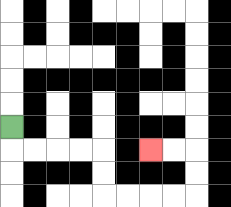{'start': '[0, 5]', 'end': '[6, 6]', 'path_directions': 'D,R,R,R,R,D,D,R,R,R,R,U,U,L,L', 'path_coordinates': '[[0, 5], [0, 6], [1, 6], [2, 6], [3, 6], [4, 6], [4, 7], [4, 8], [5, 8], [6, 8], [7, 8], [8, 8], [8, 7], [8, 6], [7, 6], [6, 6]]'}